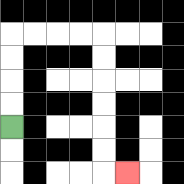{'start': '[0, 5]', 'end': '[5, 7]', 'path_directions': 'U,U,U,U,R,R,R,R,D,D,D,D,D,D,R', 'path_coordinates': '[[0, 5], [0, 4], [0, 3], [0, 2], [0, 1], [1, 1], [2, 1], [3, 1], [4, 1], [4, 2], [4, 3], [4, 4], [4, 5], [4, 6], [4, 7], [5, 7]]'}